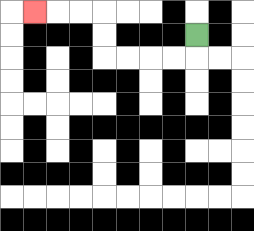{'start': '[8, 1]', 'end': '[1, 0]', 'path_directions': 'D,L,L,L,L,U,U,L,L,L', 'path_coordinates': '[[8, 1], [8, 2], [7, 2], [6, 2], [5, 2], [4, 2], [4, 1], [4, 0], [3, 0], [2, 0], [1, 0]]'}